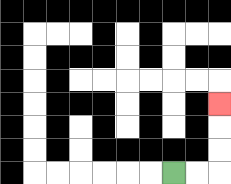{'start': '[7, 7]', 'end': '[9, 4]', 'path_directions': 'R,R,U,U,U', 'path_coordinates': '[[7, 7], [8, 7], [9, 7], [9, 6], [9, 5], [9, 4]]'}